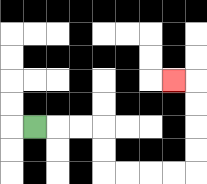{'start': '[1, 5]', 'end': '[7, 3]', 'path_directions': 'R,R,R,D,D,R,R,R,R,U,U,U,U,L', 'path_coordinates': '[[1, 5], [2, 5], [3, 5], [4, 5], [4, 6], [4, 7], [5, 7], [6, 7], [7, 7], [8, 7], [8, 6], [8, 5], [8, 4], [8, 3], [7, 3]]'}